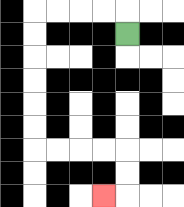{'start': '[5, 1]', 'end': '[4, 8]', 'path_directions': 'U,L,L,L,L,D,D,D,D,D,D,R,R,R,R,D,D,L', 'path_coordinates': '[[5, 1], [5, 0], [4, 0], [3, 0], [2, 0], [1, 0], [1, 1], [1, 2], [1, 3], [1, 4], [1, 5], [1, 6], [2, 6], [3, 6], [4, 6], [5, 6], [5, 7], [5, 8], [4, 8]]'}